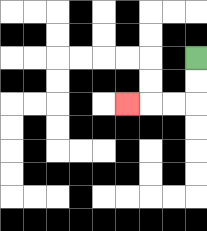{'start': '[8, 2]', 'end': '[5, 4]', 'path_directions': 'D,D,L,L,L', 'path_coordinates': '[[8, 2], [8, 3], [8, 4], [7, 4], [6, 4], [5, 4]]'}